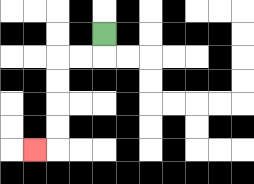{'start': '[4, 1]', 'end': '[1, 6]', 'path_directions': 'D,L,L,D,D,D,D,L', 'path_coordinates': '[[4, 1], [4, 2], [3, 2], [2, 2], [2, 3], [2, 4], [2, 5], [2, 6], [1, 6]]'}